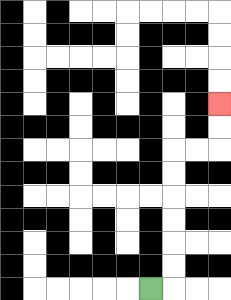{'start': '[6, 12]', 'end': '[9, 4]', 'path_directions': 'R,U,U,U,U,U,U,R,R,U,U', 'path_coordinates': '[[6, 12], [7, 12], [7, 11], [7, 10], [7, 9], [7, 8], [7, 7], [7, 6], [8, 6], [9, 6], [9, 5], [9, 4]]'}